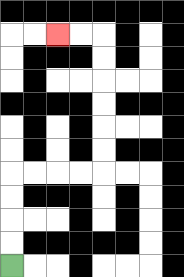{'start': '[0, 11]', 'end': '[2, 1]', 'path_directions': 'U,U,U,U,R,R,R,R,U,U,U,U,U,U,L,L', 'path_coordinates': '[[0, 11], [0, 10], [0, 9], [0, 8], [0, 7], [1, 7], [2, 7], [3, 7], [4, 7], [4, 6], [4, 5], [4, 4], [4, 3], [4, 2], [4, 1], [3, 1], [2, 1]]'}